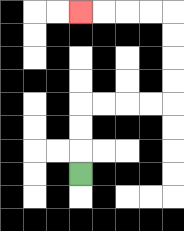{'start': '[3, 7]', 'end': '[3, 0]', 'path_directions': 'U,U,U,R,R,R,R,U,U,U,U,L,L,L,L', 'path_coordinates': '[[3, 7], [3, 6], [3, 5], [3, 4], [4, 4], [5, 4], [6, 4], [7, 4], [7, 3], [7, 2], [7, 1], [7, 0], [6, 0], [5, 0], [4, 0], [3, 0]]'}